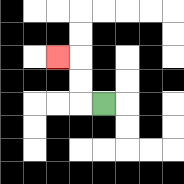{'start': '[4, 4]', 'end': '[2, 2]', 'path_directions': 'L,U,U,L', 'path_coordinates': '[[4, 4], [3, 4], [3, 3], [3, 2], [2, 2]]'}